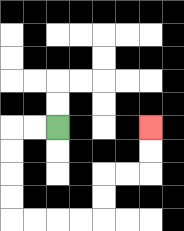{'start': '[2, 5]', 'end': '[6, 5]', 'path_directions': 'L,L,D,D,D,D,R,R,R,R,U,U,R,R,U,U', 'path_coordinates': '[[2, 5], [1, 5], [0, 5], [0, 6], [0, 7], [0, 8], [0, 9], [1, 9], [2, 9], [3, 9], [4, 9], [4, 8], [4, 7], [5, 7], [6, 7], [6, 6], [6, 5]]'}